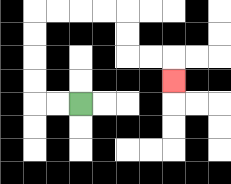{'start': '[3, 4]', 'end': '[7, 3]', 'path_directions': 'L,L,U,U,U,U,R,R,R,R,D,D,R,R,D', 'path_coordinates': '[[3, 4], [2, 4], [1, 4], [1, 3], [1, 2], [1, 1], [1, 0], [2, 0], [3, 0], [4, 0], [5, 0], [5, 1], [5, 2], [6, 2], [7, 2], [7, 3]]'}